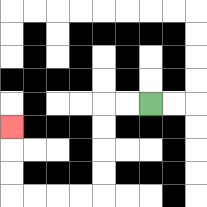{'start': '[6, 4]', 'end': '[0, 5]', 'path_directions': 'L,L,D,D,D,D,L,L,L,L,U,U,U', 'path_coordinates': '[[6, 4], [5, 4], [4, 4], [4, 5], [4, 6], [4, 7], [4, 8], [3, 8], [2, 8], [1, 8], [0, 8], [0, 7], [0, 6], [0, 5]]'}